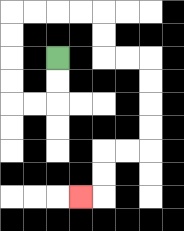{'start': '[2, 2]', 'end': '[3, 8]', 'path_directions': 'D,D,L,L,U,U,U,U,R,R,R,R,D,D,R,R,D,D,D,D,L,L,D,D,L', 'path_coordinates': '[[2, 2], [2, 3], [2, 4], [1, 4], [0, 4], [0, 3], [0, 2], [0, 1], [0, 0], [1, 0], [2, 0], [3, 0], [4, 0], [4, 1], [4, 2], [5, 2], [6, 2], [6, 3], [6, 4], [6, 5], [6, 6], [5, 6], [4, 6], [4, 7], [4, 8], [3, 8]]'}